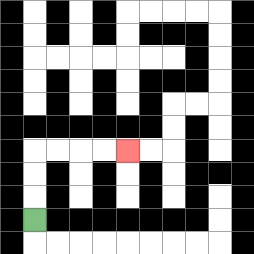{'start': '[1, 9]', 'end': '[5, 6]', 'path_directions': 'U,U,U,R,R,R,R', 'path_coordinates': '[[1, 9], [1, 8], [1, 7], [1, 6], [2, 6], [3, 6], [4, 6], [5, 6]]'}